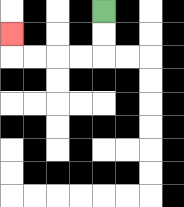{'start': '[4, 0]', 'end': '[0, 1]', 'path_directions': 'D,D,L,L,L,L,U', 'path_coordinates': '[[4, 0], [4, 1], [4, 2], [3, 2], [2, 2], [1, 2], [0, 2], [0, 1]]'}